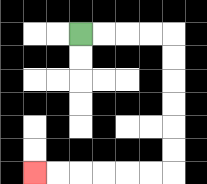{'start': '[3, 1]', 'end': '[1, 7]', 'path_directions': 'R,R,R,R,D,D,D,D,D,D,L,L,L,L,L,L', 'path_coordinates': '[[3, 1], [4, 1], [5, 1], [6, 1], [7, 1], [7, 2], [7, 3], [7, 4], [7, 5], [7, 6], [7, 7], [6, 7], [5, 7], [4, 7], [3, 7], [2, 7], [1, 7]]'}